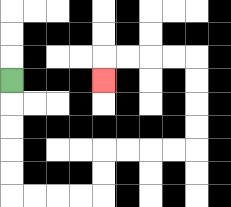{'start': '[0, 3]', 'end': '[4, 3]', 'path_directions': 'D,D,D,D,D,R,R,R,R,U,U,R,R,R,R,U,U,U,U,L,L,L,L,D', 'path_coordinates': '[[0, 3], [0, 4], [0, 5], [0, 6], [0, 7], [0, 8], [1, 8], [2, 8], [3, 8], [4, 8], [4, 7], [4, 6], [5, 6], [6, 6], [7, 6], [8, 6], [8, 5], [8, 4], [8, 3], [8, 2], [7, 2], [6, 2], [5, 2], [4, 2], [4, 3]]'}